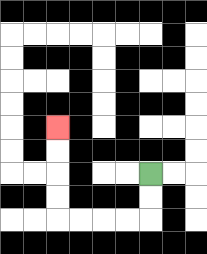{'start': '[6, 7]', 'end': '[2, 5]', 'path_directions': 'D,D,L,L,L,L,U,U,U,U', 'path_coordinates': '[[6, 7], [6, 8], [6, 9], [5, 9], [4, 9], [3, 9], [2, 9], [2, 8], [2, 7], [2, 6], [2, 5]]'}